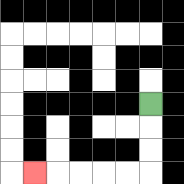{'start': '[6, 4]', 'end': '[1, 7]', 'path_directions': 'D,D,D,L,L,L,L,L', 'path_coordinates': '[[6, 4], [6, 5], [6, 6], [6, 7], [5, 7], [4, 7], [3, 7], [2, 7], [1, 7]]'}